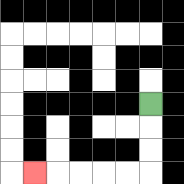{'start': '[6, 4]', 'end': '[1, 7]', 'path_directions': 'D,D,D,L,L,L,L,L', 'path_coordinates': '[[6, 4], [6, 5], [6, 6], [6, 7], [5, 7], [4, 7], [3, 7], [2, 7], [1, 7]]'}